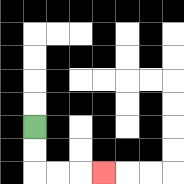{'start': '[1, 5]', 'end': '[4, 7]', 'path_directions': 'D,D,R,R,R', 'path_coordinates': '[[1, 5], [1, 6], [1, 7], [2, 7], [3, 7], [4, 7]]'}